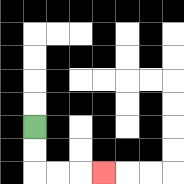{'start': '[1, 5]', 'end': '[4, 7]', 'path_directions': 'D,D,R,R,R', 'path_coordinates': '[[1, 5], [1, 6], [1, 7], [2, 7], [3, 7], [4, 7]]'}